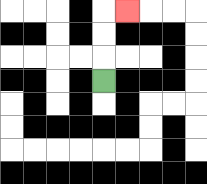{'start': '[4, 3]', 'end': '[5, 0]', 'path_directions': 'U,U,U,R', 'path_coordinates': '[[4, 3], [4, 2], [4, 1], [4, 0], [5, 0]]'}